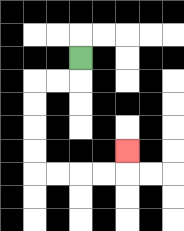{'start': '[3, 2]', 'end': '[5, 6]', 'path_directions': 'D,L,L,D,D,D,D,R,R,R,R,U', 'path_coordinates': '[[3, 2], [3, 3], [2, 3], [1, 3], [1, 4], [1, 5], [1, 6], [1, 7], [2, 7], [3, 7], [4, 7], [5, 7], [5, 6]]'}